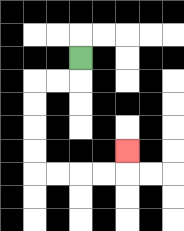{'start': '[3, 2]', 'end': '[5, 6]', 'path_directions': 'D,L,L,D,D,D,D,R,R,R,R,U', 'path_coordinates': '[[3, 2], [3, 3], [2, 3], [1, 3], [1, 4], [1, 5], [1, 6], [1, 7], [2, 7], [3, 7], [4, 7], [5, 7], [5, 6]]'}